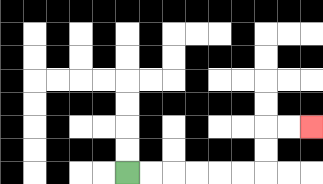{'start': '[5, 7]', 'end': '[13, 5]', 'path_directions': 'R,R,R,R,R,R,U,U,R,R', 'path_coordinates': '[[5, 7], [6, 7], [7, 7], [8, 7], [9, 7], [10, 7], [11, 7], [11, 6], [11, 5], [12, 5], [13, 5]]'}